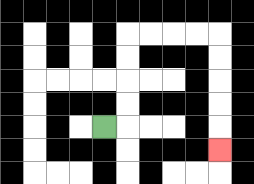{'start': '[4, 5]', 'end': '[9, 6]', 'path_directions': 'R,U,U,U,U,R,R,R,R,D,D,D,D,D', 'path_coordinates': '[[4, 5], [5, 5], [5, 4], [5, 3], [5, 2], [5, 1], [6, 1], [7, 1], [8, 1], [9, 1], [9, 2], [9, 3], [9, 4], [9, 5], [9, 6]]'}